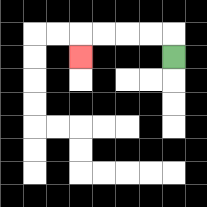{'start': '[7, 2]', 'end': '[3, 2]', 'path_directions': 'U,L,L,L,L,D', 'path_coordinates': '[[7, 2], [7, 1], [6, 1], [5, 1], [4, 1], [3, 1], [3, 2]]'}